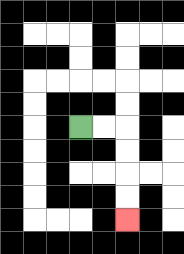{'start': '[3, 5]', 'end': '[5, 9]', 'path_directions': 'R,R,D,D,D,D', 'path_coordinates': '[[3, 5], [4, 5], [5, 5], [5, 6], [5, 7], [5, 8], [5, 9]]'}